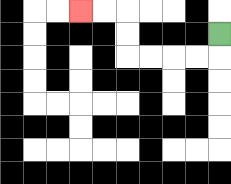{'start': '[9, 1]', 'end': '[3, 0]', 'path_directions': 'D,L,L,L,L,U,U,L,L', 'path_coordinates': '[[9, 1], [9, 2], [8, 2], [7, 2], [6, 2], [5, 2], [5, 1], [5, 0], [4, 0], [3, 0]]'}